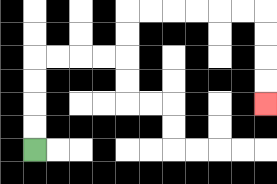{'start': '[1, 6]', 'end': '[11, 4]', 'path_directions': 'U,U,U,U,R,R,R,R,U,U,R,R,R,R,R,R,D,D,D,D', 'path_coordinates': '[[1, 6], [1, 5], [1, 4], [1, 3], [1, 2], [2, 2], [3, 2], [4, 2], [5, 2], [5, 1], [5, 0], [6, 0], [7, 0], [8, 0], [9, 0], [10, 0], [11, 0], [11, 1], [11, 2], [11, 3], [11, 4]]'}